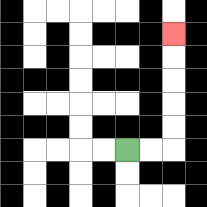{'start': '[5, 6]', 'end': '[7, 1]', 'path_directions': 'R,R,U,U,U,U,U', 'path_coordinates': '[[5, 6], [6, 6], [7, 6], [7, 5], [7, 4], [7, 3], [7, 2], [7, 1]]'}